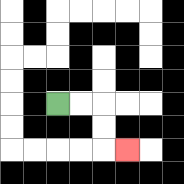{'start': '[2, 4]', 'end': '[5, 6]', 'path_directions': 'R,R,D,D,R', 'path_coordinates': '[[2, 4], [3, 4], [4, 4], [4, 5], [4, 6], [5, 6]]'}